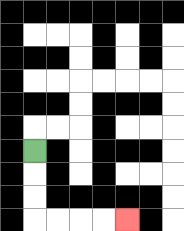{'start': '[1, 6]', 'end': '[5, 9]', 'path_directions': 'D,D,D,R,R,R,R', 'path_coordinates': '[[1, 6], [1, 7], [1, 8], [1, 9], [2, 9], [3, 9], [4, 9], [5, 9]]'}